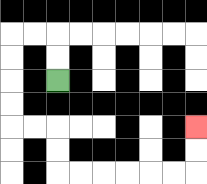{'start': '[2, 3]', 'end': '[8, 5]', 'path_directions': 'U,U,L,L,D,D,D,D,R,R,D,D,R,R,R,R,R,R,U,U', 'path_coordinates': '[[2, 3], [2, 2], [2, 1], [1, 1], [0, 1], [0, 2], [0, 3], [0, 4], [0, 5], [1, 5], [2, 5], [2, 6], [2, 7], [3, 7], [4, 7], [5, 7], [6, 7], [7, 7], [8, 7], [8, 6], [8, 5]]'}